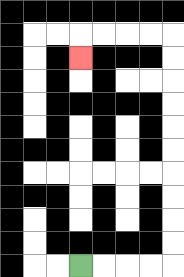{'start': '[3, 11]', 'end': '[3, 2]', 'path_directions': 'R,R,R,R,U,U,U,U,U,U,U,U,U,U,L,L,L,L,D', 'path_coordinates': '[[3, 11], [4, 11], [5, 11], [6, 11], [7, 11], [7, 10], [7, 9], [7, 8], [7, 7], [7, 6], [7, 5], [7, 4], [7, 3], [7, 2], [7, 1], [6, 1], [5, 1], [4, 1], [3, 1], [3, 2]]'}